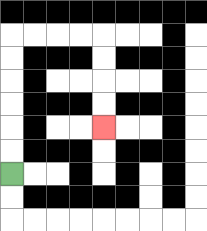{'start': '[0, 7]', 'end': '[4, 5]', 'path_directions': 'U,U,U,U,U,U,R,R,R,R,D,D,D,D', 'path_coordinates': '[[0, 7], [0, 6], [0, 5], [0, 4], [0, 3], [0, 2], [0, 1], [1, 1], [2, 1], [3, 1], [4, 1], [4, 2], [4, 3], [4, 4], [4, 5]]'}